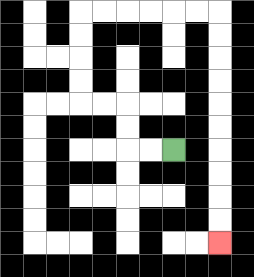{'start': '[7, 6]', 'end': '[9, 10]', 'path_directions': 'L,L,U,U,L,L,U,U,U,U,R,R,R,R,R,R,D,D,D,D,D,D,D,D,D,D', 'path_coordinates': '[[7, 6], [6, 6], [5, 6], [5, 5], [5, 4], [4, 4], [3, 4], [3, 3], [3, 2], [3, 1], [3, 0], [4, 0], [5, 0], [6, 0], [7, 0], [8, 0], [9, 0], [9, 1], [9, 2], [9, 3], [9, 4], [9, 5], [9, 6], [9, 7], [9, 8], [9, 9], [9, 10]]'}